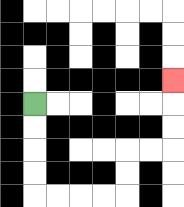{'start': '[1, 4]', 'end': '[7, 3]', 'path_directions': 'D,D,D,D,R,R,R,R,U,U,R,R,U,U,U', 'path_coordinates': '[[1, 4], [1, 5], [1, 6], [1, 7], [1, 8], [2, 8], [3, 8], [4, 8], [5, 8], [5, 7], [5, 6], [6, 6], [7, 6], [7, 5], [7, 4], [7, 3]]'}